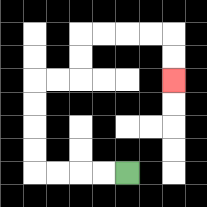{'start': '[5, 7]', 'end': '[7, 3]', 'path_directions': 'L,L,L,L,U,U,U,U,R,R,U,U,R,R,R,R,D,D', 'path_coordinates': '[[5, 7], [4, 7], [3, 7], [2, 7], [1, 7], [1, 6], [1, 5], [1, 4], [1, 3], [2, 3], [3, 3], [3, 2], [3, 1], [4, 1], [5, 1], [6, 1], [7, 1], [7, 2], [7, 3]]'}